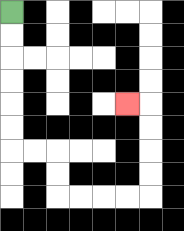{'start': '[0, 0]', 'end': '[5, 4]', 'path_directions': 'D,D,D,D,D,D,R,R,D,D,R,R,R,R,U,U,U,U,L', 'path_coordinates': '[[0, 0], [0, 1], [0, 2], [0, 3], [0, 4], [0, 5], [0, 6], [1, 6], [2, 6], [2, 7], [2, 8], [3, 8], [4, 8], [5, 8], [6, 8], [6, 7], [6, 6], [6, 5], [6, 4], [5, 4]]'}